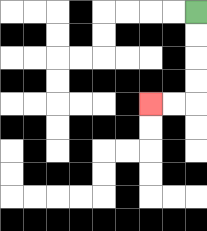{'start': '[8, 0]', 'end': '[6, 4]', 'path_directions': 'D,D,D,D,L,L', 'path_coordinates': '[[8, 0], [8, 1], [8, 2], [8, 3], [8, 4], [7, 4], [6, 4]]'}